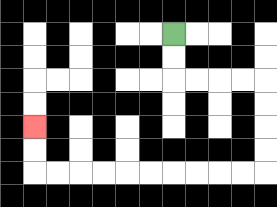{'start': '[7, 1]', 'end': '[1, 5]', 'path_directions': 'D,D,R,R,R,R,D,D,D,D,L,L,L,L,L,L,L,L,L,L,U,U', 'path_coordinates': '[[7, 1], [7, 2], [7, 3], [8, 3], [9, 3], [10, 3], [11, 3], [11, 4], [11, 5], [11, 6], [11, 7], [10, 7], [9, 7], [8, 7], [7, 7], [6, 7], [5, 7], [4, 7], [3, 7], [2, 7], [1, 7], [1, 6], [1, 5]]'}